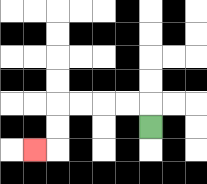{'start': '[6, 5]', 'end': '[1, 6]', 'path_directions': 'U,L,L,L,L,D,D,L', 'path_coordinates': '[[6, 5], [6, 4], [5, 4], [4, 4], [3, 4], [2, 4], [2, 5], [2, 6], [1, 6]]'}